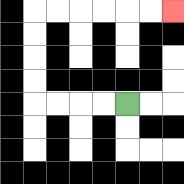{'start': '[5, 4]', 'end': '[7, 0]', 'path_directions': 'L,L,L,L,U,U,U,U,R,R,R,R,R,R', 'path_coordinates': '[[5, 4], [4, 4], [3, 4], [2, 4], [1, 4], [1, 3], [1, 2], [1, 1], [1, 0], [2, 0], [3, 0], [4, 0], [5, 0], [6, 0], [7, 0]]'}